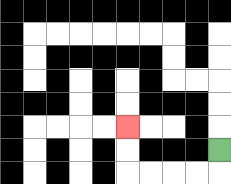{'start': '[9, 6]', 'end': '[5, 5]', 'path_directions': 'D,L,L,L,L,U,U', 'path_coordinates': '[[9, 6], [9, 7], [8, 7], [7, 7], [6, 7], [5, 7], [5, 6], [5, 5]]'}